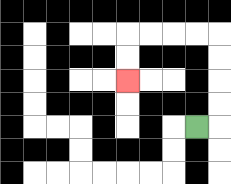{'start': '[8, 5]', 'end': '[5, 3]', 'path_directions': 'R,U,U,U,U,L,L,L,L,D,D', 'path_coordinates': '[[8, 5], [9, 5], [9, 4], [9, 3], [9, 2], [9, 1], [8, 1], [7, 1], [6, 1], [5, 1], [5, 2], [5, 3]]'}